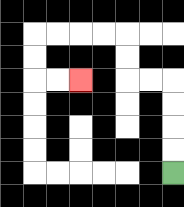{'start': '[7, 7]', 'end': '[3, 3]', 'path_directions': 'U,U,U,U,L,L,U,U,L,L,L,L,D,D,R,R', 'path_coordinates': '[[7, 7], [7, 6], [7, 5], [7, 4], [7, 3], [6, 3], [5, 3], [5, 2], [5, 1], [4, 1], [3, 1], [2, 1], [1, 1], [1, 2], [1, 3], [2, 3], [3, 3]]'}